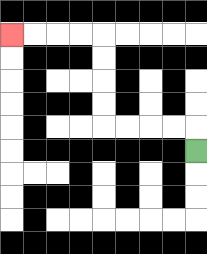{'start': '[8, 6]', 'end': '[0, 1]', 'path_directions': 'U,L,L,L,L,U,U,U,U,L,L,L,L', 'path_coordinates': '[[8, 6], [8, 5], [7, 5], [6, 5], [5, 5], [4, 5], [4, 4], [4, 3], [4, 2], [4, 1], [3, 1], [2, 1], [1, 1], [0, 1]]'}